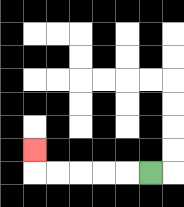{'start': '[6, 7]', 'end': '[1, 6]', 'path_directions': 'L,L,L,L,L,U', 'path_coordinates': '[[6, 7], [5, 7], [4, 7], [3, 7], [2, 7], [1, 7], [1, 6]]'}